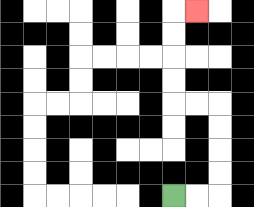{'start': '[7, 8]', 'end': '[8, 0]', 'path_directions': 'R,R,U,U,U,U,L,L,U,U,U,U,R', 'path_coordinates': '[[7, 8], [8, 8], [9, 8], [9, 7], [9, 6], [9, 5], [9, 4], [8, 4], [7, 4], [7, 3], [7, 2], [7, 1], [7, 0], [8, 0]]'}